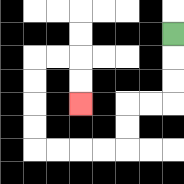{'start': '[7, 1]', 'end': '[3, 4]', 'path_directions': 'D,D,D,L,L,D,D,L,L,L,L,U,U,U,U,R,R,D,D', 'path_coordinates': '[[7, 1], [7, 2], [7, 3], [7, 4], [6, 4], [5, 4], [5, 5], [5, 6], [4, 6], [3, 6], [2, 6], [1, 6], [1, 5], [1, 4], [1, 3], [1, 2], [2, 2], [3, 2], [3, 3], [3, 4]]'}